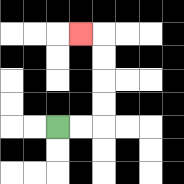{'start': '[2, 5]', 'end': '[3, 1]', 'path_directions': 'R,R,U,U,U,U,L', 'path_coordinates': '[[2, 5], [3, 5], [4, 5], [4, 4], [4, 3], [4, 2], [4, 1], [3, 1]]'}